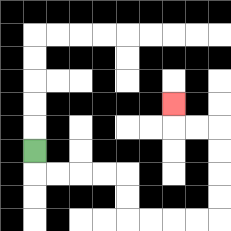{'start': '[1, 6]', 'end': '[7, 4]', 'path_directions': 'D,R,R,R,R,D,D,R,R,R,R,U,U,U,U,L,L,U', 'path_coordinates': '[[1, 6], [1, 7], [2, 7], [3, 7], [4, 7], [5, 7], [5, 8], [5, 9], [6, 9], [7, 9], [8, 9], [9, 9], [9, 8], [9, 7], [9, 6], [9, 5], [8, 5], [7, 5], [7, 4]]'}